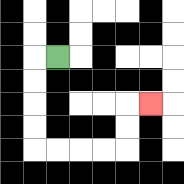{'start': '[2, 2]', 'end': '[6, 4]', 'path_directions': 'L,D,D,D,D,R,R,R,R,U,U,R', 'path_coordinates': '[[2, 2], [1, 2], [1, 3], [1, 4], [1, 5], [1, 6], [2, 6], [3, 6], [4, 6], [5, 6], [5, 5], [5, 4], [6, 4]]'}